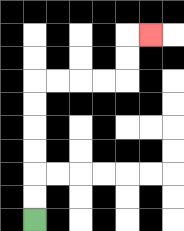{'start': '[1, 9]', 'end': '[6, 1]', 'path_directions': 'U,U,U,U,U,U,R,R,R,R,U,U,R', 'path_coordinates': '[[1, 9], [1, 8], [1, 7], [1, 6], [1, 5], [1, 4], [1, 3], [2, 3], [3, 3], [4, 3], [5, 3], [5, 2], [5, 1], [6, 1]]'}